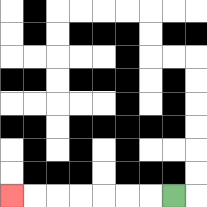{'start': '[7, 8]', 'end': '[0, 8]', 'path_directions': 'L,L,L,L,L,L,L', 'path_coordinates': '[[7, 8], [6, 8], [5, 8], [4, 8], [3, 8], [2, 8], [1, 8], [0, 8]]'}